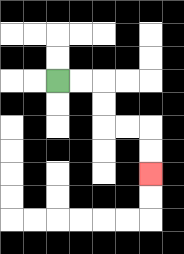{'start': '[2, 3]', 'end': '[6, 7]', 'path_directions': 'R,R,D,D,R,R,D,D', 'path_coordinates': '[[2, 3], [3, 3], [4, 3], [4, 4], [4, 5], [5, 5], [6, 5], [6, 6], [6, 7]]'}